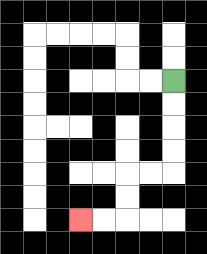{'start': '[7, 3]', 'end': '[3, 9]', 'path_directions': 'D,D,D,D,L,L,D,D,L,L', 'path_coordinates': '[[7, 3], [7, 4], [7, 5], [7, 6], [7, 7], [6, 7], [5, 7], [5, 8], [5, 9], [4, 9], [3, 9]]'}